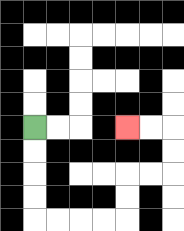{'start': '[1, 5]', 'end': '[5, 5]', 'path_directions': 'D,D,D,D,R,R,R,R,U,U,R,R,U,U,L,L', 'path_coordinates': '[[1, 5], [1, 6], [1, 7], [1, 8], [1, 9], [2, 9], [3, 9], [4, 9], [5, 9], [5, 8], [5, 7], [6, 7], [7, 7], [7, 6], [7, 5], [6, 5], [5, 5]]'}